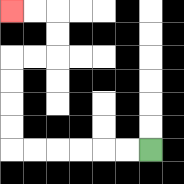{'start': '[6, 6]', 'end': '[0, 0]', 'path_directions': 'L,L,L,L,L,L,U,U,U,U,R,R,U,U,L,L', 'path_coordinates': '[[6, 6], [5, 6], [4, 6], [3, 6], [2, 6], [1, 6], [0, 6], [0, 5], [0, 4], [0, 3], [0, 2], [1, 2], [2, 2], [2, 1], [2, 0], [1, 0], [0, 0]]'}